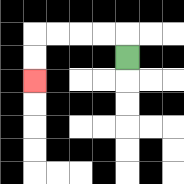{'start': '[5, 2]', 'end': '[1, 3]', 'path_directions': 'U,L,L,L,L,D,D', 'path_coordinates': '[[5, 2], [5, 1], [4, 1], [3, 1], [2, 1], [1, 1], [1, 2], [1, 3]]'}